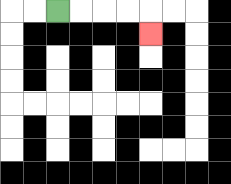{'start': '[2, 0]', 'end': '[6, 1]', 'path_directions': 'R,R,R,R,D', 'path_coordinates': '[[2, 0], [3, 0], [4, 0], [5, 0], [6, 0], [6, 1]]'}